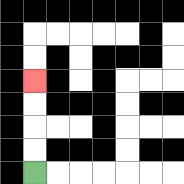{'start': '[1, 7]', 'end': '[1, 3]', 'path_directions': 'U,U,U,U', 'path_coordinates': '[[1, 7], [1, 6], [1, 5], [1, 4], [1, 3]]'}